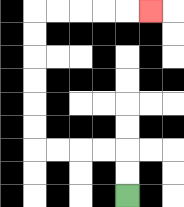{'start': '[5, 8]', 'end': '[6, 0]', 'path_directions': 'U,U,L,L,L,L,U,U,U,U,U,U,R,R,R,R,R', 'path_coordinates': '[[5, 8], [5, 7], [5, 6], [4, 6], [3, 6], [2, 6], [1, 6], [1, 5], [1, 4], [1, 3], [1, 2], [1, 1], [1, 0], [2, 0], [3, 0], [4, 0], [5, 0], [6, 0]]'}